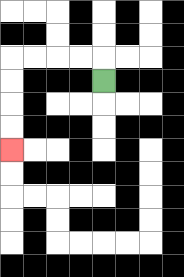{'start': '[4, 3]', 'end': '[0, 6]', 'path_directions': 'U,L,L,L,L,D,D,D,D', 'path_coordinates': '[[4, 3], [4, 2], [3, 2], [2, 2], [1, 2], [0, 2], [0, 3], [0, 4], [0, 5], [0, 6]]'}